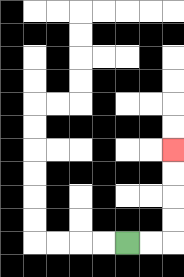{'start': '[5, 10]', 'end': '[7, 6]', 'path_directions': 'R,R,U,U,U,U', 'path_coordinates': '[[5, 10], [6, 10], [7, 10], [7, 9], [7, 8], [7, 7], [7, 6]]'}